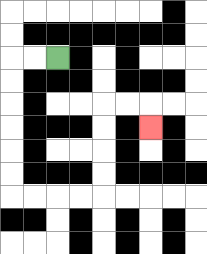{'start': '[2, 2]', 'end': '[6, 5]', 'path_directions': 'L,L,D,D,D,D,D,D,R,R,R,R,U,U,U,U,R,R,D', 'path_coordinates': '[[2, 2], [1, 2], [0, 2], [0, 3], [0, 4], [0, 5], [0, 6], [0, 7], [0, 8], [1, 8], [2, 8], [3, 8], [4, 8], [4, 7], [4, 6], [4, 5], [4, 4], [5, 4], [6, 4], [6, 5]]'}